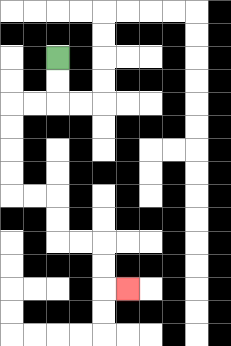{'start': '[2, 2]', 'end': '[5, 12]', 'path_directions': 'D,D,L,L,D,D,D,D,R,R,D,D,R,R,D,D,R', 'path_coordinates': '[[2, 2], [2, 3], [2, 4], [1, 4], [0, 4], [0, 5], [0, 6], [0, 7], [0, 8], [1, 8], [2, 8], [2, 9], [2, 10], [3, 10], [4, 10], [4, 11], [4, 12], [5, 12]]'}